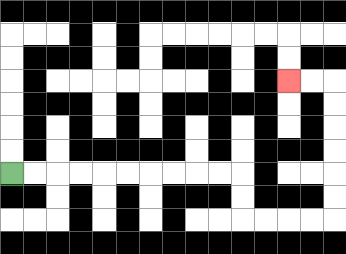{'start': '[0, 7]', 'end': '[12, 3]', 'path_directions': 'R,R,R,R,R,R,R,R,R,R,D,D,R,R,R,R,U,U,U,U,U,U,L,L', 'path_coordinates': '[[0, 7], [1, 7], [2, 7], [3, 7], [4, 7], [5, 7], [6, 7], [7, 7], [8, 7], [9, 7], [10, 7], [10, 8], [10, 9], [11, 9], [12, 9], [13, 9], [14, 9], [14, 8], [14, 7], [14, 6], [14, 5], [14, 4], [14, 3], [13, 3], [12, 3]]'}